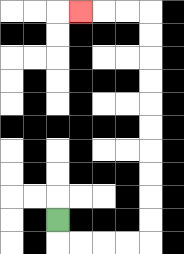{'start': '[2, 9]', 'end': '[3, 0]', 'path_directions': 'D,R,R,R,R,U,U,U,U,U,U,U,U,U,U,L,L,L', 'path_coordinates': '[[2, 9], [2, 10], [3, 10], [4, 10], [5, 10], [6, 10], [6, 9], [6, 8], [6, 7], [6, 6], [6, 5], [6, 4], [6, 3], [6, 2], [6, 1], [6, 0], [5, 0], [4, 0], [3, 0]]'}